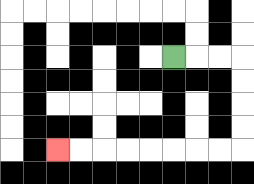{'start': '[7, 2]', 'end': '[2, 6]', 'path_directions': 'R,R,R,D,D,D,D,L,L,L,L,L,L,L,L', 'path_coordinates': '[[7, 2], [8, 2], [9, 2], [10, 2], [10, 3], [10, 4], [10, 5], [10, 6], [9, 6], [8, 6], [7, 6], [6, 6], [5, 6], [4, 6], [3, 6], [2, 6]]'}